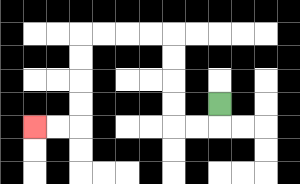{'start': '[9, 4]', 'end': '[1, 5]', 'path_directions': 'D,L,L,U,U,U,U,L,L,L,L,D,D,D,D,L,L', 'path_coordinates': '[[9, 4], [9, 5], [8, 5], [7, 5], [7, 4], [7, 3], [7, 2], [7, 1], [6, 1], [5, 1], [4, 1], [3, 1], [3, 2], [3, 3], [3, 4], [3, 5], [2, 5], [1, 5]]'}